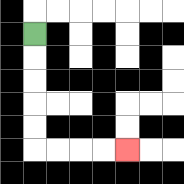{'start': '[1, 1]', 'end': '[5, 6]', 'path_directions': 'D,D,D,D,D,R,R,R,R', 'path_coordinates': '[[1, 1], [1, 2], [1, 3], [1, 4], [1, 5], [1, 6], [2, 6], [3, 6], [4, 6], [5, 6]]'}